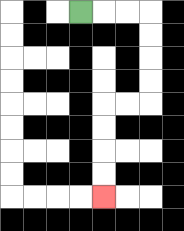{'start': '[3, 0]', 'end': '[4, 8]', 'path_directions': 'R,R,R,D,D,D,D,L,L,D,D,D,D', 'path_coordinates': '[[3, 0], [4, 0], [5, 0], [6, 0], [6, 1], [6, 2], [6, 3], [6, 4], [5, 4], [4, 4], [4, 5], [4, 6], [4, 7], [4, 8]]'}